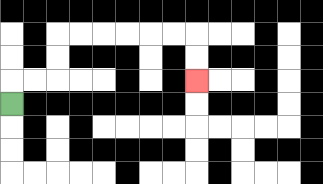{'start': '[0, 4]', 'end': '[8, 3]', 'path_directions': 'U,R,R,U,U,R,R,R,R,R,R,D,D', 'path_coordinates': '[[0, 4], [0, 3], [1, 3], [2, 3], [2, 2], [2, 1], [3, 1], [4, 1], [5, 1], [6, 1], [7, 1], [8, 1], [8, 2], [8, 3]]'}